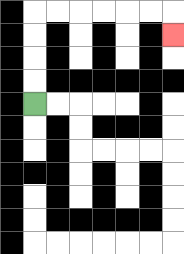{'start': '[1, 4]', 'end': '[7, 1]', 'path_directions': 'U,U,U,U,R,R,R,R,R,R,D', 'path_coordinates': '[[1, 4], [1, 3], [1, 2], [1, 1], [1, 0], [2, 0], [3, 0], [4, 0], [5, 0], [6, 0], [7, 0], [7, 1]]'}